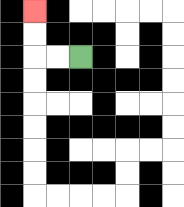{'start': '[3, 2]', 'end': '[1, 0]', 'path_directions': 'L,L,U,U', 'path_coordinates': '[[3, 2], [2, 2], [1, 2], [1, 1], [1, 0]]'}